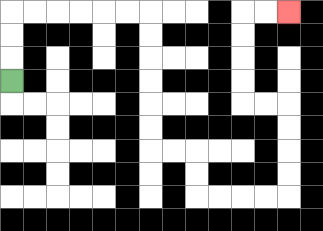{'start': '[0, 3]', 'end': '[12, 0]', 'path_directions': 'U,U,U,R,R,R,R,R,R,D,D,D,D,D,D,R,R,D,D,R,R,R,R,U,U,U,U,L,L,U,U,U,U,R,R', 'path_coordinates': '[[0, 3], [0, 2], [0, 1], [0, 0], [1, 0], [2, 0], [3, 0], [4, 0], [5, 0], [6, 0], [6, 1], [6, 2], [6, 3], [6, 4], [6, 5], [6, 6], [7, 6], [8, 6], [8, 7], [8, 8], [9, 8], [10, 8], [11, 8], [12, 8], [12, 7], [12, 6], [12, 5], [12, 4], [11, 4], [10, 4], [10, 3], [10, 2], [10, 1], [10, 0], [11, 0], [12, 0]]'}